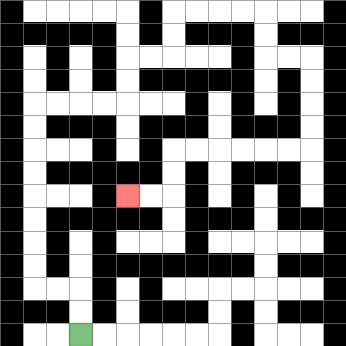{'start': '[3, 14]', 'end': '[5, 8]', 'path_directions': 'U,U,L,L,U,U,U,U,U,U,U,U,R,R,R,R,U,U,R,R,U,U,R,R,R,R,D,D,R,R,D,D,D,D,L,L,L,L,L,L,D,D,L,L', 'path_coordinates': '[[3, 14], [3, 13], [3, 12], [2, 12], [1, 12], [1, 11], [1, 10], [1, 9], [1, 8], [1, 7], [1, 6], [1, 5], [1, 4], [2, 4], [3, 4], [4, 4], [5, 4], [5, 3], [5, 2], [6, 2], [7, 2], [7, 1], [7, 0], [8, 0], [9, 0], [10, 0], [11, 0], [11, 1], [11, 2], [12, 2], [13, 2], [13, 3], [13, 4], [13, 5], [13, 6], [12, 6], [11, 6], [10, 6], [9, 6], [8, 6], [7, 6], [7, 7], [7, 8], [6, 8], [5, 8]]'}